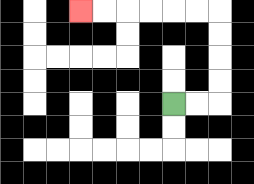{'start': '[7, 4]', 'end': '[3, 0]', 'path_directions': 'R,R,U,U,U,U,L,L,L,L,L,L', 'path_coordinates': '[[7, 4], [8, 4], [9, 4], [9, 3], [9, 2], [9, 1], [9, 0], [8, 0], [7, 0], [6, 0], [5, 0], [4, 0], [3, 0]]'}